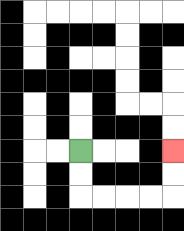{'start': '[3, 6]', 'end': '[7, 6]', 'path_directions': 'D,D,R,R,R,R,U,U', 'path_coordinates': '[[3, 6], [3, 7], [3, 8], [4, 8], [5, 8], [6, 8], [7, 8], [7, 7], [7, 6]]'}